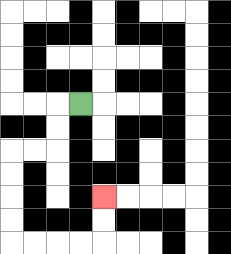{'start': '[3, 4]', 'end': '[4, 8]', 'path_directions': 'L,D,D,L,L,D,D,D,D,R,R,R,R,U,U', 'path_coordinates': '[[3, 4], [2, 4], [2, 5], [2, 6], [1, 6], [0, 6], [0, 7], [0, 8], [0, 9], [0, 10], [1, 10], [2, 10], [3, 10], [4, 10], [4, 9], [4, 8]]'}